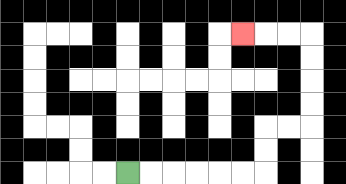{'start': '[5, 7]', 'end': '[10, 1]', 'path_directions': 'R,R,R,R,R,R,U,U,R,R,U,U,U,U,L,L,L', 'path_coordinates': '[[5, 7], [6, 7], [7, 7], [8, 7], [9, 7], [10, 7], [11, 7], [11, 6], [11, 5], [12, 5], [13, 5], [13, 4], [13, 3], [13, 2], [13, 1], [12, 1], [11, 1], [10, 1]]'}